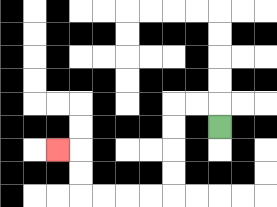{'start': '[9, 5]', 'end': '[2, 6]', 'path_directions': 'U,L,L,D,D,D,D,L,L,L,L,U,U,L', 'path_coordinates': '[[9, 5], [9, 4], [8, 4], [7, 4], [7, 5], [7, 6], [7, 7], [7, 8], [6, 8], [5, 8], [4, 8], [3, 8], [3, 7], [3, 6], [2, 6]]'}